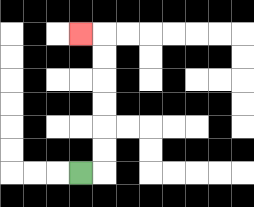{'start': '[3, 7]', 'end': '[3, 1]', 'path_directions': 'R,U,U,U,U,U,U,L', 'path_coordinates': '[[3, 7], [4, 7], [4, 6], [4, 5], [4, 4], [4, 3], [4, 2], [4, 1], [3, 1]]'}